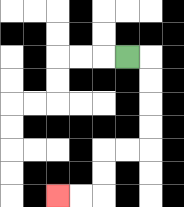{'start': '[5, 2]', 'end': '[2, 8]', 'path_directions': 'R,D,D,D,D,L,L,D,D,L,L', 'path_coordinates': '[[5, 2], [6, 2], [6, 3], [6, 4], [6, 5], [6, 6], [5, 6], [4, 6], [4, 7], [4, 8], [3, 8], [2, 8]]'}